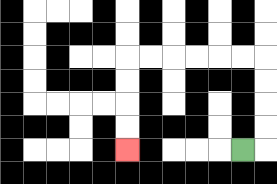{'start': '[10, 6]', 'end': '[5, 6]', 'path_directions': 'R,U,U,U,U,L,L,L,L,L,L,D,D,D,D', 'path_coordinates': '[[10, 6], [11, 6], [11, 5], [11, 4], [11, 3], [11, 2], [10, 2], [9, 2], [8, 2], [7, 2], [6, 2], [5, 2], [5, 3], [5, 4], [5, 5], [5, 6]]'}